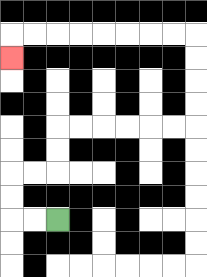{'start': '[2, 9]', 'end': '[0, 2]', 'path_directions': 'L,L,U,U,R,R,U,U,R,R,R,R,R,R,U,U,U,U,L,L,L,L,L,L,L,L,D', 'path_coordinates': '[[2, 9], [1, 9], [0, 9], [0, 8], [0, 7], [1, 7], [2, 7], [2, 6], [2, 5], [3, 5], [4, 5], [5, 5], [6, 5], [7, 5], [8, 5], [8, 4], [8, 3], [8, 2], [8, 1], [7, 1], [6, 1], [5, 1], [4, 1], [3, 1], [2, 1], [1, 1], [0, 1], [0, 2]]'}